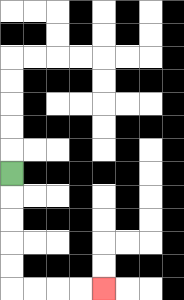{'start': '[0, 7]', 'end': '[4, 12]', 'path_directions': 'D,D,D,D,D,R,R,R,R', 'path_coordinates': '[[0, 7], [0, 8], [0, 9], [0, 10], [0, 11], [0, 12], [1, 12], [2, 12], [3, 12], [4, 12]]'}